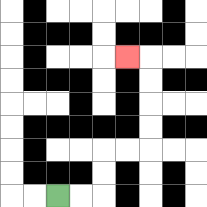{'start': '[2, 8]', 'end': '[5, 2]', 'path_directions': 'R,R,U,U,R,R,U,U,U,U,L', 'path_coordinates': '[[2, 8], [3, 8], [4, 8], [4, 7], [4, 6], [5, 6], [6, 6], [6, 5], [6, 4], [6, 3], [6, 2], [5, 2]]'}